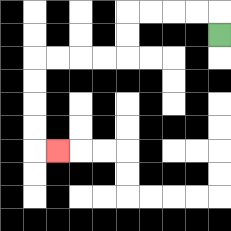{'start': '[9, 1]', 'end': '[2, 6]', 'path_directions': 'U,L,L,L,L,D,D,L,L,L,L,D,D,D,D,R', 'path_coordinates': '[[9, 1], [9, 0], [8, 0], [7, 0], [6, 0], [5, 0], [5, 1], [5, 2], [4, 2], [3, 2], [2, 2], [1, 2], [1, 3], [1, 4], [1, 5], [1, 6], [2, 6]]'}